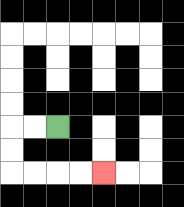{'start': '[2, 5]', 'end': '[4, 7]', 'path_directions': 'L,L,D,D,R,R,R,R', 'path_coordinates': '[[2, 5], [1, 5], [0, 5], [0, 6], [0, 7], [1, 7], [2, 7], [3, 7], [4, 7]]'}